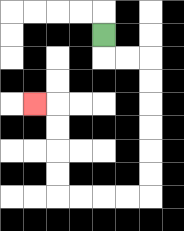{'start': '[4, 1]', 'end': '[1, 4]', 'path_directions': 'D,R,R,D,D,D,D,D,D,L,L,L,L,U,U,U,U,L', 'path_coordinates': '[[4, 1], [4, 2], [5, 2], [6, 2], [6, 3], [6, 4], [6, 5], [6, 6], [6, 7], [6, 8], [5, 8], [4, 8], [3, 8], [2, 8], [2, 7], [2, 6], [2, 5], [2, 4], [1, 4]]'}